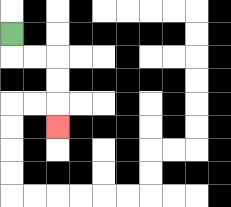{'start': '[0, 1]', 'end': '[2, 5]', 'path_directions': 'D,R,R,D,D,D', 'path_coordinates': '[[0, 1], [0, 2], [1, 2], [2, 2], [2, 3], [2, 4], [2, 5]]'}